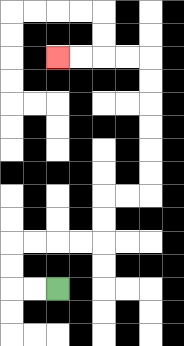{'start': '[2, 12]', 'end': '[2, 2]', 'path_directions': 'L,L,U,U,R,R,R,R,U,U,R,R,U,U,U,U,U,U,L,L,L,L', 'path_coordinates': '[[2, 12], [1, 12], [0, 12], [0, 11], [0, 10], [1, 10], [2, 10], [3, 10], [4, 10], [4, 9], [4, 8], [5, 8], [6, 8], [6, 7], [6, 6], [6, 5], [6, 4], [6, 3], [6, 2], [5, 2], [4, 2], [3, 2], [2, 2]]'}